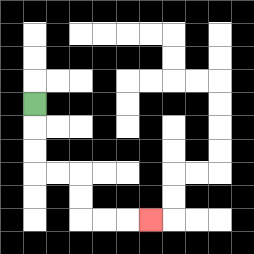{'start': '[1, 4]', 'end': '[6, 9]', 'path_directions': 'D,D,D,R,R,D,D,R,R,R', 'path_coordinates': '[[1, 4], [1, 5], [1, 6], [1, 7], [2, 7], [3, 7], [3, 8], [3, 9], [4, 9], [5, 9], [6, 9]]'}